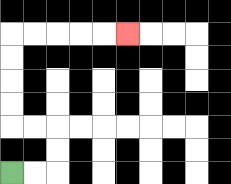{'start': '[0, 7]', 'end': '[5, 1]', 'path_directions': 'R,R,U,U,L,L,U,U,U,U,R,R,R,R,R', 'path_coordinates': '[[0, 7], [1, 7], [2, 7], [2, 6], [2, 5], [1, 5], [0, 5], [0, 4], [0, 3], [0, 2], [0, 1], [1, 1], [2, 1], [3, 1], [4, 1], [5, 1]]'}